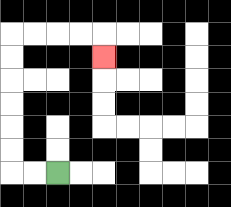{'start': '[2, 7]', 'end': '[4, 2]', 'path_directions': 'L,L,U,U,U,U,U,U,R,R,R,R,D', 'path_coordinates': '[[2, 7], [1, 7], [0, 7], [0, 6], [0, 5], [0, 4], [0, 3], [0, 2], [0, 1], [1, 1], [2, 1], [3, 1], [4, 1], [4, 2]]'}